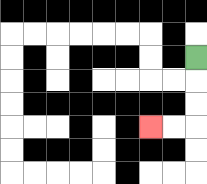{'start': '[8, 2]', 'end': '[6, 5]', 'path_directions': 'D,D,D,L,L', 'path_coordinates': '[[8, 2], [8, 3], [8, 4], [8, 5], [7, 5], [6, 5]]'}